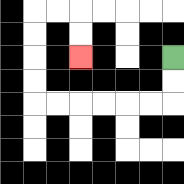{'start': '[7, 2]', 'end': '[3, 2]', 'path_directions': 'D,D,L,L,L,L,L,L,U,U,U,U,R,R,D,D', 'path_coordinates': '[[7, 2], [7, 3], [7, 4], [6, 4], [5, 4], [4, 4], [3, 4], [2, 4], [1, 4], [1, 3], [1, 2], [1, 1], [1, 0], [2, 0], [3, 0], [3, 1], [3, 2]]'}